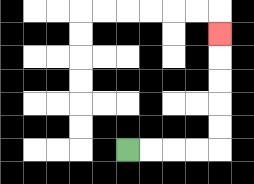{'start': '[5, 6]', 'end': '[9, 1]', 'path_directions': 'R,R,R,R,U,U,U,U,U', 'path_coordinates': '[[5, 6], [6, 6], [7, 6], [8, 6], [9, 6], [9, 5], [9, 4], [9, 3], [9, 2], [9, 1]]'}